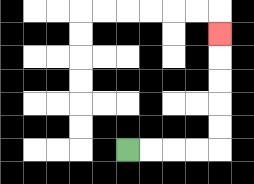{'start': '[5, 6]', 'end': '[9, 1]', 'path_directions': 'R,R,R,R,U,U,U,U,U', 'path_coordinates': '[[5, 6], [6, 6], [7, 6], [8, 6], [9, 6], [9, 5], [9, 4], [9, 3], [9, 2], [9, 1]]'}